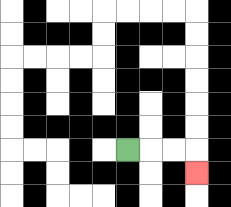{'start': '[5, 6]', 'end': '[8, 7]', 'path_directions': 'R,R,R,D', 'path_coordinates': '[[5, 6], [6, 6], [7, 6], [8, 6], [8, 7]]'}